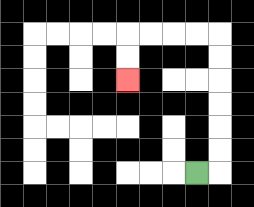{'start': '[8, 7]', 'end': '[5, 3]', 'path_directions': 'R,U,U,U,U,U,U,L,L,L,L,D,D', 'path_coordinates': '[[8, 7], [9, 7], [9, 6], [9, 5], [9, 4], [9, 3], [9, 2], [9, 1], [8, 1], [7, 1], [6, 1], [5, 1], [5, 2], [5, 3]]'}